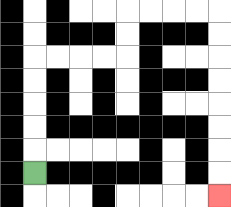{'start': '[1, 7]', 'end': '[9, 8]', 'path_directions': 'U,U,U,U,U,R,R,R,R,U,U,R,R,R,R,D,D,D,D,D,D,D,D', 'path_coordinates': '[[1, 7], [1, 6], [1, 5], [1, 4], [1, 3], [1, 2], [2, 2], [3, 2], [4, 2], [5, 2], [5, 1], [5, 0], [6, 0], [7, 0], [8, 0], [9, 0], [9, 1], [9, 2], [9, 3], [9, 4], [9, 5], [9, 6], [9, 7], [9, 8]]'}